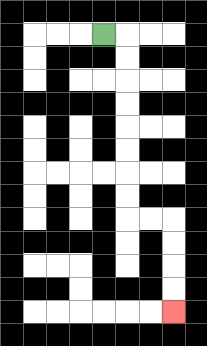{'start': '[4, 1]', 'end': '[7, 13]', 'path_directions': 'R,D,D,D,D,D,D,D,D,R,R,D,D,D,D', 'path_coordinates': '[[4, 1], [5, 1], [5, 2], [5, 3], [5, 4], [5, 5], [5, 6], [5, 7], [5, 8], [5, 9], [6, 9], [7, 9], [7, 10], [7, 11], [7, 12], [7, 13]]'}